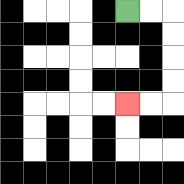{'start': '[5, 0]', 'end': '[5, 4]', 'path_directions': 'R,R,D,D,D,D,L,L', 'path_coordinates': '[[5, 0], [6, 0], [7, 0], [7, 1], [7, 2], [7, 3], [7, 4], [6, 4], [5, 4]]'}